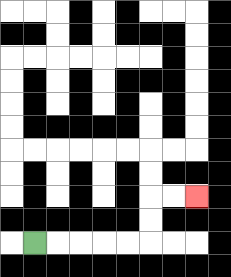{'start': '[1, 10]', 'end': '[8, 8]', 'path_directions': 'R,R,R,R,R,U,U,R,R', 'path_coordinates': '[[1, 10], [2, 10], [3, 10], [4, 10], [5, 10], [6, 10], [6, 9], [6, 8], [7, 8], [8, 8]]'}